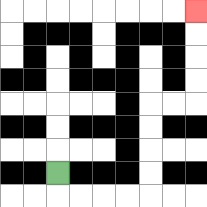{'start': '[2, 7]', 'end': '[8, 0]', 'path_directions': 'D,R,R,R,R,U,U,U,U,R,R,U,U,U,U', 'path_coordinates': '[[2, 7], [2, 8], [3, 8], [4, 8], [5, 8], [6, 8], [6, 7], [6, 6], [6, 5], [6, 4], [7, 4], [8, 4], [8, 3], [8, 2], [8, 1], [8, 0]]'}